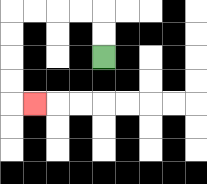{'start': '[4, 2]', 'end': '[1, 4]', 'path_directions': 'U,U,L,L,L,L,D,D,D,D,R', 'path_coordinates': '[[4, 2], [4, 1], [4, 0], [3, 0], [2, 0], [1, 0], [0, 0], [0, 1], [0, 2], [0, 3], [0, 4], [1, 4]]'}